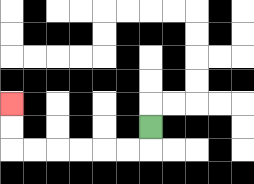{'start': '[6, 5]', 'end': '[0, 4]', 'path_directions': 'D,L,L,L,L,L,L,U,U', 'path_coordinates': '[[6, 5], [6, 6], [5, 6], [4, 6], [3, 6], [2, 6], [1, 6], [0, 6], [0, 5], [0, 4]]'}